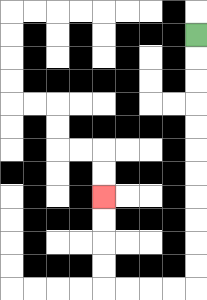{'start': '[8, 1]', 'end': '[4, 8]', 'path_directions': 'D,D,D,D,D,D,D,D,D,D,D,L,L,L,L,U,U,U,U', 'path_coordinates': '[[8, 1], [8, 2], [8, 3], [8, 4], [8, 5], [8, 6], [8, 7], [8, 8], [8, 9], [8, 10], [8, 11], [8, 12], [7, 12], [6, 12], [5, 12], [4, 12], [4, 11], [4, 10], [4, 9], [4, 8]]'}